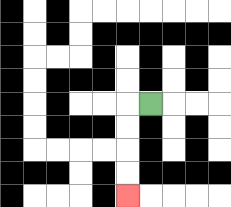{'start': '[6, 4]', 'end': '[5, 8]', 'path_directions': 'L,D,D,D,D', 'path_coordinates': '[[6, 4], [5, 4], [5, 5], [5, 6], [5, 7], [5, 8]]'}